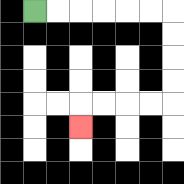{'start': '[1, 0]', 'end': '[3, 5]', 'path_directions': 'R,R,R,R,R,R,D,D,D,D,L,L,L,L,D', 'path_coordinates': '[[1, 0], [2, 0], [3, 0], [4, 0], [5, 0], [6, 0], [7, 0], [7, 1], [7, 2], [7, 3], [7, 4], [6, 4], [5, 4], [4, 4], [3, 4], [3, 5]]'}